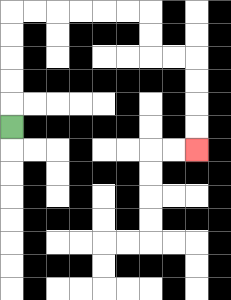{'start': '[0, 5]', 'end': '[8, 6]', 'path_directions': 'U,U,U,U,U,R,R,R,R,R,R,D,D,R,R,D,D,D,D', 'path_coordinates': '[[0, 5], [0, 4], [0, 3], [0, 2], [0, 1], [0, 0], [1, 0], [2, 0], [3, 0], [4, 0], [5, 0], [6, 0], [6, 1], [6, 2], [7, 2], [8, 2], [8, 3], [8, 4], [8, 5], [8, 6]]'}